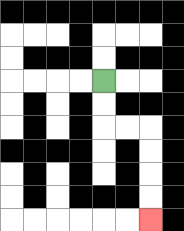{'start': '[4, 3]', 'end': '[6, 9]', 'path_directions': 'D,D,R,R,D,D,D,D', 'path_coordinates': '[[4, 3], [4, 4], [4, 5], [5, 5], [6, 5], [6, 6], [6, 7], [6, 8], [6, 9]]'}